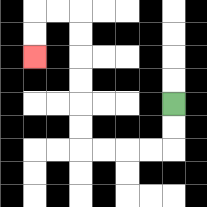{'start': '[7, 4]', 'end': '[1, 2]', 'path_directions': 'D,D,L,L,L,L,U,U,U,U,U,U,L,L,D,D', 'path_coordinates': '[[7, 4], [7, 5], [7, 6], [6, 6], [5, 6], [4, 6], [3, 6], [3, 5], [3, 4], [3, 3], [3, 2], [3, 1], [3, 0], [2, 0], [1, 0], [1, 1], [1, 2]]'}